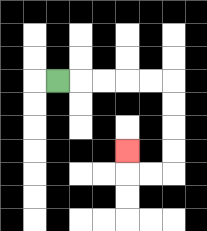{'start': '[2, 3]', 'end': '[5, 6]', 'path_directions': 'R,R,R,R,R,D,D,D,D,L,L,U', 'path_coordinates': '[[2, 3], [3, 3], [4, 3], [5, 3], [6, 3], [7, 3], [7, 4], [7, 5], [7, 6], [7, 7], [6, 7], [5, 7], [5, 6]]'}